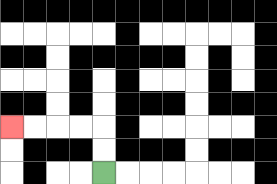{'start': '[4, 7]', 'end': '[0, 5]', 'path_directions': 'U,U,L,L,L,L', 'path_coordinates': '[[4, 7], [4, 6], [4, 5], [3, 5], [2, 5], [1, 5], [0, 5]]'}